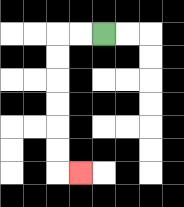{'start': '[4, 1]', 'end': '[3, 7]', 'path_directions': 'L,L,D,D,D,D,D,D,R', 'path_coordinates': '[[4, 1], [3, 1], [2, 1], [2, 2], [2, 3], [2, 4], [2, 5], [2, 6], [2, 7], [3, 7]]'}